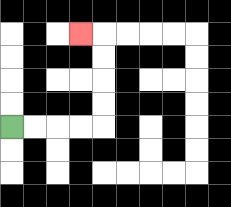{'start': '[0, 5]', 'end': '[3, 1]', 'path_directions': 'R,R,R,R,U,U,U,U,L', 'path_coordinates': '[[0, 5], [1, 5], [2, 5], [3, 5], [4, 5], [4, 4], [4, 3], [4, 2], [4, 1], [3, 1]]'}